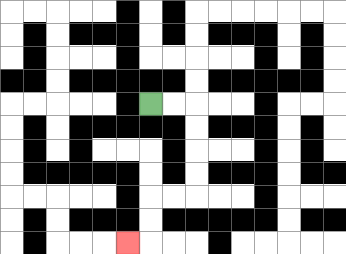{'start': '[6, 4]', 'end': '[5, 10]', 'path_directions': 'R,R,D,D,D,D,L,L,D,D,L', 'path_coordinates': '[[6, 4], [7, 4], [8, 4], [8, 5], [8, 6], [8, 7], [8, 8], [7, 8], [6, 8], [6, 9], [6, 10], [5, 10]]'}